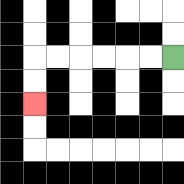{'start': '[7, 2]', 'end': '[1, 4]', 'path_directions': 'L,L,L,L,L,L,D,D', 'path_coordinates': '[[7, 2], [6, 2], [5, 2], [4, 2], [3, 2], [2, 2], [1, 2], [1, 3], [1, 4]]'}